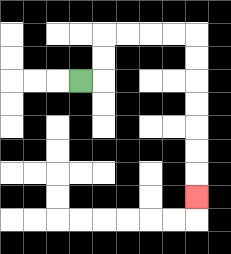{'start': '[3, 3]', 'end': '[8, 8]', 'path_directions': 'R,U,U,R,R,R,R,D,D,D,D,D,D,D', 'path_coordinates': '[[3, 3], [4, 3], [4, 2], [4, 1], [5, 1], [6, 1], [7, 1], [8, 1], [8, 2], [8, 3], [8, 4], [8, 5], [8, 6], [8, 7], [8, 8]]'}